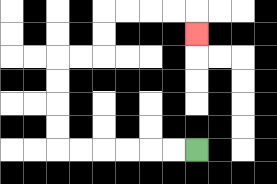{'start': '[8, 6]', 'end': '[8, 1]', 'path_directions': 'L,L,L,L,L,L,U,U,U,U,R,R,U,U,R,R,R,R,D', 'path_coordinates': '[[8, 6], [7, 6], [6, 6], [5, 6], [4, 6], [3, 6], [2, 6], [2, 5], [2, 4], [2, 3], [2, 2], [3, 2], [4, 2], [4, 1], [4, 0], [5, 0], [6, 0], [7, 0], [8, 0], [8, 1]]'}